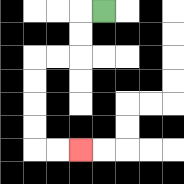{'start': '[4, 0]', 'end': '[3, 6]', 'path_directions': 'L,D,D,L,L,D,D,D,D,R,R', 'path_coordinates': '[[4, 0], [3, 0], [3, 1], [3, 2], [2, 2], [1, 2], [1, 3], [1, 4], [1, 5], [1, 6], [2, 6], [3, 6]]'}